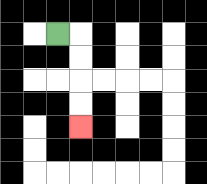{'start': '[2, 1]', 'end': '[3, 5]', 'path_directions': 'R,D,D,D,D', 'path_coordinates': '[[2, 1], [3, 1], [3, 2], [3, 3], [3, 4], [3, 5]]'}